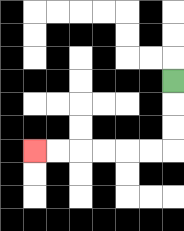{'start': '[7, 3]', 'end': '[1, 6]', 'path_directions': 'D,D,D,L,L,L,L,L,L', 'path_coordinates': '[[7, 3], [7, 4], [7, 5], [7, 6], [6, 6], [5, 6], [4, 6], [3, 6], [2, 6], [1, 6]]'}